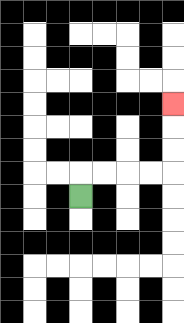{'start': '[3, 8]', 'end': '[7, 4]', 'path_directions': 'U,R,R,R,R,U,U,U', 'path_coordinates': '[[3, 8], [3, 7], [4, 7], [5, 7], [6, 7], [7, 7], [7, 6], [7, 5], [7, 4]]'}